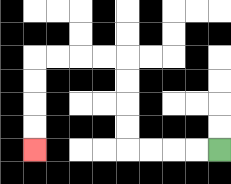{'start': '[9, 6]', 'end': '[1, 6]', 'path_directions': 'L,L,L,L,U,U,U,U,L,L,L,L,D,D,D,D', 'path_coordinates': '[[9, 6], [8, 6], [7, 6], [6, 6], [5, 6], [5, 5], [5, 4], [5, 3], [5, 2], [4, 2], [3, 2], [2, 2], [1, 2], [1, 3], [1, 4], [1, 5], [1, 6]]'}